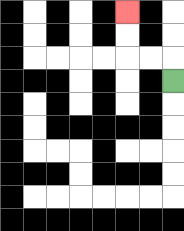{'start': '[7, 3]', 'end': '[5, 0]', 'path_directions': 'U,L,L,U,U', 'path_coordinates': '[[7, 3], [7, 2], [6, 2], [5, 2], [5, 1], [5, 0]]'}